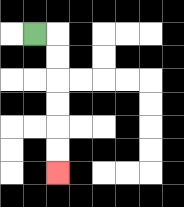{'start': '[1, 1]', 'end': '[2, 7]', 'path_directions': 'R,D,D,D,D,D,D', 'path_coordinates': '[[1, 1], [2, 1], [2, 2], [2, 3], [2, 4], [2, 5], [2, 6], [2, 7]]'}